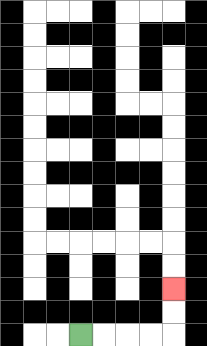{'start': '[3, 14]', 'end': '[7, 12]', 'path_directions': 'R,R,R,R,U,U', 'path_coordinates': '[[3, 14], [4, 14], [5, 14], [6, 14], [7, 14], [7, 13], [7, 12]]'}